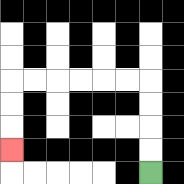{'start': '[6, 7]', 'end': '[0, 6]', 'path_directions': 'U,U,U,U,L,L,L,L,L,L,D,D,D', 'path_coordinates': '[[6, 7], [6, 6], [6, 5], [6, 4], [6, 3], [5, 3], [4, 3], [3, 3], [2, 3], [1, 3], [0, 3], [0, 4], [0, 5], [0, 6]]'}